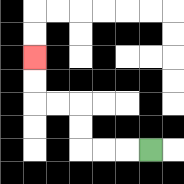{'start': '[6, 6]', 'end': '[1, 2]', 'path_directions': 'L,L,L,U,U,L,L,U,U', 'path_coordinates': '[[6, 6], [5, 6], [4, 6], [3, 6], [3, 5], [3, 4], [2, 4], [1, 4], [1, 3], [1, 2]]'}